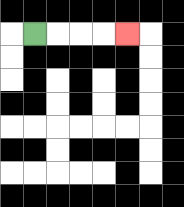{'start': '[1, 1]', 'end': '[5, 1]', 'path_directions': 'R,R,R,R', 'path_coordinates': '[[1, 1], [2, 1], [3, 1], [4, 1], [5, 1]]'}